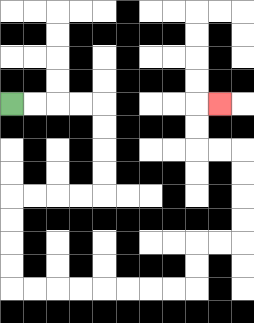{'start': '[0, 4]', 'end': '[9, 4]', 'path_directions': 'R,R,R,R,D,D,D,D,L,L,L,L,D,D,D,D,R,R,R,R,R,R,R,R,U,U,R,R,U,U,U,U,L,L,U,U,R', 'path_coordinates': '[[0, 4], [1, 4], [2, 4], [3, 4], [4, 4], [4, 5], [4, 6], [4, 7], [4, 8], [3, 8], [2, 8], [1, 8], [0, 8], [0, 9], [0, 10], [0, 11], [0, 12], [1, 12], [2, 12], [3, 12], [4, 12], [5, 12], [6, 12], [7, 12], [8, 12], [8, 11], [8, 10], [9, 10], [10, 10], [10, 9], [10, 8], [10, 7], [10, 6], [9, 6], [8, 6], [8, 5], [8, 4], [9, 4]]'}